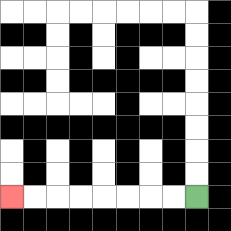{'start': '[8, 8]', 'end': '[0, 8]', 'path_directions': 'L,L,L,L,L,L,L,L', 'path_coordinates': '[[8, 8], [7, 8], [6, 8], [5, 8], [4, 8], [3, 8], [2, 8], [1, 8], [0, 8]]'}